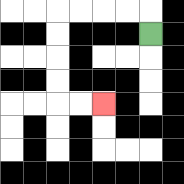{'start': '[6, 1]', 'end': '[4, 4]', 'path_directions': 'U,L,L,L,L,D,D,D,D,R,R', 'path_coordinates': '[[6, 1], [6, 0], [5, 0], [4, 0], [3, 0], [2, 0], [2, 1], [2, 2], [2, 3], [2, 4], [3, 4], [4, 4]]'}